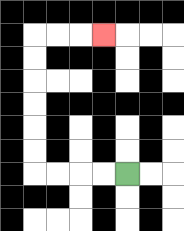{'start': '[5, 7]', 'end': '[4, 1]', 'path_directions': 'L,L,L,L,U,U,U,U,U,U,R,R,R', 'path_coordinates': '[[5, 7], [4, 7], [3, 7], [2, 7], [1, 7], [1, 6], [1, 5], [1, 4], [1, 3], [1, 2], [1, 1], [2, 1], [3, 1], [4, 1]]'}